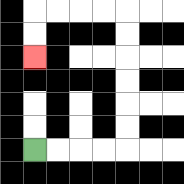{'start': '[1, 6]', 'end': '[1, 2]', 'path_directions': 'R,R,R,R,U,U,U,U,U,U,L,L,L,L,D,D', 'path_coordinates': '[[1, 6], [2, 6], [3, 6], [4, 6], [5, 6], [5, 5], [5, 4], [5, 3], [5, 2], [5, 1], [5, 0], [4, 0], [3, 0], [2, 0], [1, 0], [1, 1], [1, 2]]'}